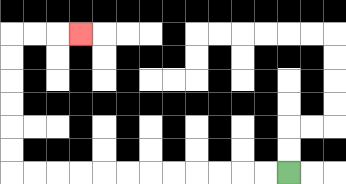{'start': '[12, 7]', 'end': '[3, 1]', 'path_directions': 'L,L,L,L,L,L,L,L,L,L,L,L,U,U,U,U,U,U,R,R,R', 'path_coordinates': '[[12, 7], [11, 7], [10, 7], [9, 7], [8, 7], [7, 7], [6, 7], [5, 7], [4, 7], [3, 7], [2, 7], [1, 7], [0, 7], [0, 6], [0, 5], [0, 4], [0, 3], [0, 2], [0, 1], [1, 1], [2, 1], [3, 1]]'}